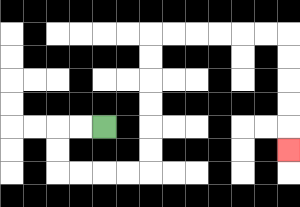{'start': '[4, 5]', 'end': '[12, 6]', 'path_directions': 'L,L,D,D,R,R,R,R,U,U,U,U,U,U,R,R,R,R,R,R,D,D,D,D,D', 'path_coordinates': '[[4, 5], [3, 5], [2, 5], [2, 6], [2, 7], [3, 7], [4, 7], [5, 7], [6, 7], [6, 6], [6, 5], [6, 4], [6, 3], [6, 2], [6, 1], [7, 1], [8, 1], [9, 1], [10, 1], [11, 1], [12, 1], [12, 2], [12, 3], [12, 4], [12, 5], [12, 6]]'}